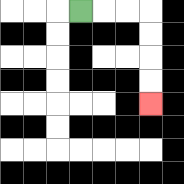{'start': '[3, 0]', 'end': '[6, 4]', 'path_directions': 'R,R,R,D,D,D,D', 'path_coordinates': '[[3, 0], [4, 0], [5, 0], [6, 0], [6, 1], [6, 2], [6, 3], [6, 4]]'}